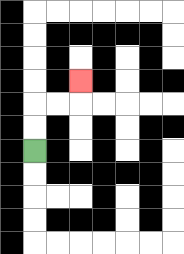{'start': '[1, 6]', 'end': '[3, 3]', 'path_directions': 'U,U,R,R,U', 'path_coordinates': '[[1, 6], [1, 5], [1, 4], [2, 4], [3, 4], [3, 3]]'}